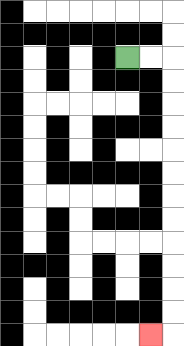{'start': '[5, 2]', 'end': '[6, 14]', 'path_directions': 'R,R,D,D,D,D,D,D,D,D,D,D,D,D,L', 'path_coordinates': '[[5, 2], [6, 2], [7, 2], [7, 3], [7, 4], [7, 5], [7, 6], [7, 7], [7, 8], [7, 9], [7, 10], [7, 11], [7, 12], [7, 13], [7, 14], [6, 14]]'}